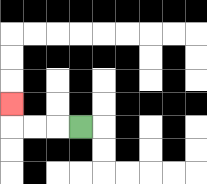{'start': '[3, 5]', 'end': '[0, 4]', 'path_directions': 'L,L,L,U', 'path_coordinates': '[[3, 5], [2, 5], [1, 5], [0, 5], [0, 4]]'}